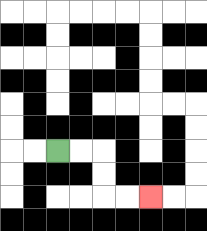{'start': '[2, 6]', 'end': '[6, 8]', 'path_directions': 'R,R,D,D,R,R', 'path_coordinates': '[[2, 6], [3, 6], [4, 6], [4, 7], [4, 8], [5, 8], [6, 8]]'}